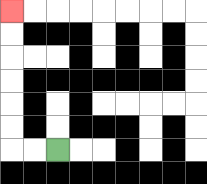{'start': '[2, 6]', 'end': '[0, 0]', 'path_directions': 'L,L,U,U,U,U,U,U', 'path_coordinates': '[[2, 6], [1, 6], [0, 6], [0, 5], [0, 4], [0, 3], [0, 2], [0, 1], [0, 0]]'}